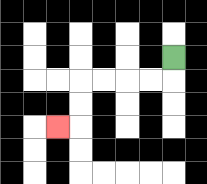{'start': '[7, 2]', 'end': '[2, 5]', 'path_directions': 'D,L,L,L,L,D,D,L', 'path_coordinates': '[[7, 2], [7, 3], [6, 3], [5, 3], [4, 3], [3, 3], [3, 4], [3, 5], [2, 5]]'}